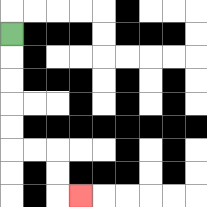{'start': '[0, 1]', 'end': '[3, 8]', 'path_directions': 'D,D,D,D,D,R,R,D,D,R', 'path_coordinates': '[[0, 1], [0, 2], [0, 3], [0, 4], [0, 5], [0, 6], [1, 6], [2, 6], [2, 7], [2, 8], [3, 8]]'}